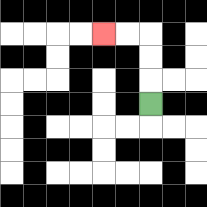{'start': '[6, 4]', 'end': '[4, 1]', 'path_directions': 'U,U,U,L,L', 'path_coordinates': '[[6, 4], [6, 3], [6, 2], [6, 1], [5, 1], [4, 1]]'}